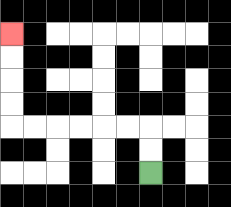{'start': '[6, 7]', 'end': '[0, 1]', 'path_directions': 'U,U,L,L,L,L,L,L,U,U,U,U', 'path_coordinates': '[[6, 7], [6, 6], [6, 5], [5, 5], [4, 5], [3, 5], [2, 5], [1, 5], [0, 5], [0, 4], [0, 3], [0, 2], [0, 1]]'}